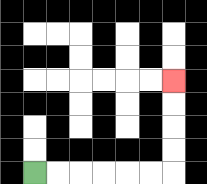{'start': '[1, 7]', 'end': '[7, 3]', 'path_directions': 'R,R,R,R,R,R,U,U,U,U', 'path_coordinates': '[[1, 7], [2, 7], [3, 7], [4, 7], [5, 7], [6, 7], [7, 7], [7, 6], [7, 5], [7, 4], [7, 3]]'}